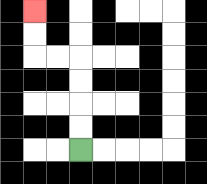{'start': '[3, 6]', 'end': '[1, 0]', 'path_directions': 'U,U,U,U,L,L,U,U', 'path_coordinates': '[[3, 6], [3, 5], [3, 4], [3, 3], [3, 2], [2, 2], [1, 2], [1, 1], [1, 0]]'}